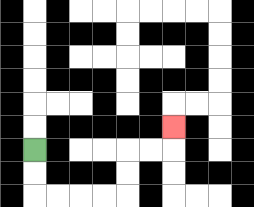{'start': '[1, 6]', 'end': '[7, 5]', 'path_directions': 'D,D,R,R,R,R,U,U,R,R,U', 'path_coordinates': '[[1, 6], [1, 7], [1, 8], [2, 8], [3, 8], [4, 8], [5, 8], [5, 7], [5, 6], [6, 6], [7, 6], [7, 5]]'}